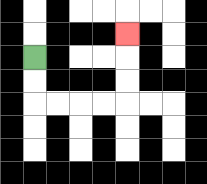{'start': '[1, 2]', 'end': '[5, 1]', 'path_directions': 'D,D,R,R,R,R,U,U,U', 'path_coordinates': '[[1, 2], [1, 3], [1, 4], [2, 4], [3, 4], [4, 4], [5, 4], [5, 3], [5, 2], [5, 1]]'}